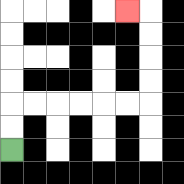{'start': '[0, 6]', 'end': '[5, 0]', 'path_directions': 'U,U,R,R,R,R,R,R,U,U,U,U,L', 'path_coordinates': '[[0, 6], [0, 5], [0, 4], [1, 4], [2, 4], [3, 4], [4, 4], [5, 4], [6, 4], [6, 3], [6, 2], [6, 1], [6, 0], [5, 0]]'}